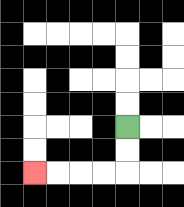{'start': '[5, 5]', 'end': '[1, 7]', 'path_directions': 'D,D,L,L,L,L', 'path_coordinates': '[[5, 5], [5, 6], [5, 7], [4, 7], [3, 7], [2, 7], [1, 7]]'}